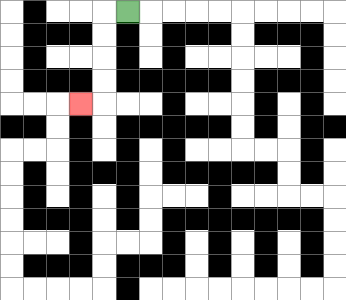{'start': '[5, 0]', 'end': '[3, 4]', 'path_directions': 'L,D,D,D,D,L', 'path_coordinates': '[[5, 0], [4, 0], [4, 1], [4, 2], [4, 3], [4, 4], [3, 4]]'}